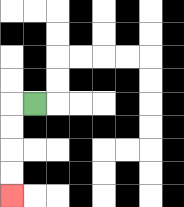{'start': '[1, 4]', 'end': '[0, 8]', 'path_directions': 'L,D,D,D,D', 'path_coordinates': '[[1, 4], [0, 4], [0, 5], [0, 6], [0, 7], [0, 8]]'}